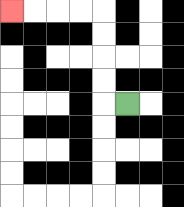{'start': '[5, 4]', 'end': '[0, 0]', 'path_directions': 'L,U,U,U,U,L,L,L,L', 'path_coordinates': '[[5, 4], [4, 4], [4, 3], [4, 2], [4, 1], [4, 0], [3, 0], [2, 0], [1, 0], [0, 0]]'}